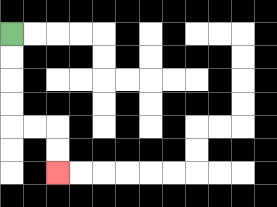{'start': '[0, 1]', 'end': '[2, 7]', 'path_directions': 'D,D,D,D,R,R,D,D', 'path_coordinates': '[[0, 1], [0, 2], [0, 3], [0, 4], [0, 5], [1, 5], [2, 5], [2, 6], [2, 7]]'}